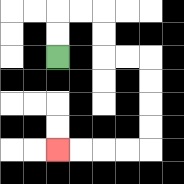{'start': '[2, 2]', 'end': '[2, 6]', 'path_directions': 'U,U,R,R,D,D,R,R,D,D,D,D,L,L,L,L', 'path_coordinates': '[[2, 2], [2, 1], [2, 0], [3, 0], [4, 0], [4, 1], [4, 2], [5, 2], [6, 2], [6, 3], [6, 4], [6, 5], [6, 6], [5, 6], [4, 6], [3, 6], [2, 6]]'}